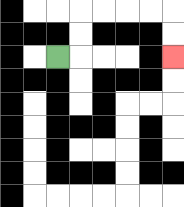{'start': '[2, 2]', 'end': '[7, 2]', 'path_directions': 'R,U,U,R,R,R,R,D,D', 'path_coordinates': '[[2, 2], [3, 2], [3, 1], [3, 0], [4, 0], [5, 0], [6, 0], [7, 0], [7, 1], [7, 2]]'}